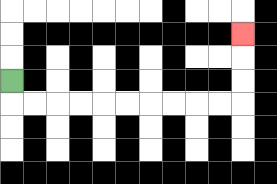{'start': '[0, 3]', 'end': '[10, 1]', 'path_directions': 'D,R,R,R,R,R,R,R,R,R,R,U,U,U', 'path_coordinates': '[[0, 3], [0, 4], [1, 4], [2, 4], [3, 4], [4, 4], [5, 4], [6, 4], [7, 4], [8, 4], [9, 4], [10, 4], [10, 3], [10, 2], [10, 1]]'}